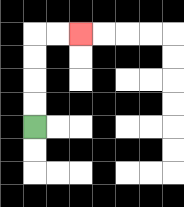{'start': '[1, 5]', 'end': '[3, 1]', 'path_directions': 'U,U,U,U,R,R', 'path_coordinates': '[[1, 5], [1, 4], [1, 3], [1, 2], [1, 1], [2, 1], [3, 1]]'}